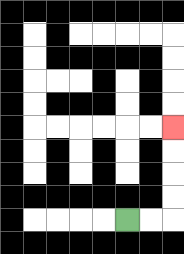{'start': '[5, 9]', 'end': '[7, 5]', 'path_directions': 'R,R,U,U,U,U', 'path_coordinates': '[[5, 9], [6, 9], [7, 9], [7, 8], [7, 7], [7, 6], [7, 5]]'}